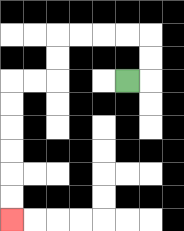{'start': '[5, 3]', 'end': '[0, 9]', 'path_directions': 'R,U,U,L,L,L,L,D,D,L,L,D,D,D,D,D,D', 'path_coordinates': '[[5, 3], [6, 3], [6, 2], [6, 1], [5, 1], [4, 1], [3, 1], [2, 1], [2, 2], [2, 3], [1, 3], [0, 3], [0, 4], [0, 5], [0, 6], [0, 7], [0, 8], [0, 9]]'}